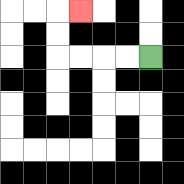{'start': '[6, 2]', 'end': '[3, 0]', 'path_directions': 'L,L,L,L,U,U,R', 'path_coordinates': '[[6, 2], [5, 2], [4, 2], [3, 2], [2, 2], [2, 1], [2, 0], [3, 0]]'}